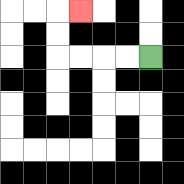{'start': '[6, 2]', 'end': '[3, 0]', 'path_directions': 'L,L,L,L,U,U,R', 'path_coordinates': '[[6, 2], [5, 2], [4, 2], [3, 2], [2, 2], [2, 1], [2, 0], [3, 0]]'}